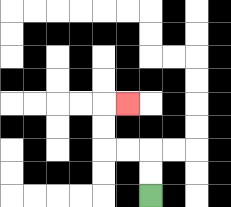{'start': '[6, 8]', 'end': '[5, 4]', 'path_directions': 'U,U,L,L,U,U,R', 'path_coordinates': '[[6, 8], [6, 7], [6, 6], [5, 6], [4, 6], [4, 5], [4, 4], [5, 4]]'}